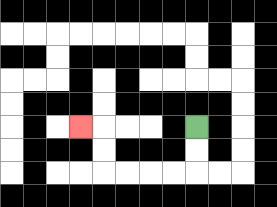{'start': '[8, 5]', 'end': '[3, 5]', 'path_directions': 'D,D,L,L,L,L,U,U,L', 'path_coordinates': '[[8, 5], [8, 6], [8, 7], [7, 7], [6, 7], [5, 7], [4, 7], [4, 6], [4, 5], [3, 5]]'}